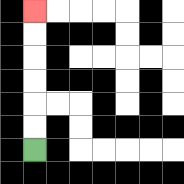{'start': '[1, 6]', 'end': '[1, 0]', 'path_directions': 'U,U,U,U,U,U', 'path_coordinates': '[[1, 6], [1, 5], [1, 4], [1, 3], [1, 2], [1, 1], [1, 0]]'}